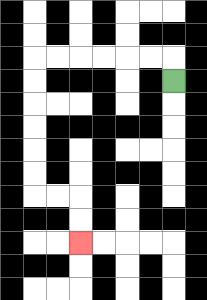{'start': '[7, 3]', 'end': '[3, 10]', 'path_directions': 'U,L,L,L,L,L,L,D,D,D,D,D,D,R,R,D,D', 'path_coordinates': '[[7, 3], [7, 2], [6, 2], [5, 2], [4, 2], [3, 2], [2, 2], [1, 2], [1, 3], [1, 4], [1, 5], [1, 6], [1, 7], [1, 8], [2, 8], [3, 8], [3, 9], [3, 10]]'}